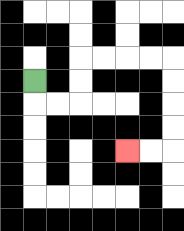{'start': '[1, 3]', 'end': '[5, 6]', 'path_directions': 'D,R,R,U,U,R,R,R,R,D,D,D,D,L,L', 'path_coordinates': '[[1, 3], [1, 4], [2, 4], [3, 4], [3, 3], [3, 2], [4, 2], [5, 2], [6, 2], [7, 2], [7, 3], [7, 4], [7, 5], [7, 6], [6, 6], [5, 6]]'}